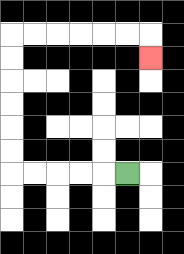{'start': '[5, 7]', 'end': '[6, 2]', 'path_directions': 'L,L,L,L,L,U,U,U,U,U,U,R,R,R,R,R,R,D', 'path_coordinates': '[[5, 7], [4, 7], [3, 7], [2, 7], [1, 7], [0, 7], [0, 6], [0, 5], [0, 4], [0, 3], [0, 2], [0, 1], [1, 1], [2, 1], [3, 1], [4, 1], [5, 1], [6, 1], [6, 2]]'}